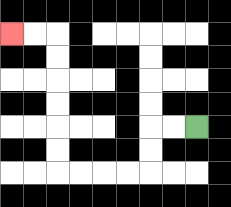{'start': '[8, 5]', 'end': '[0, 1]', 'path_directions': 'L,L,D,D,L,L,L,L,U,U,U,U,U,U,L,L', 'path_coordinates': '[[8, 5], [7, 5], [6, 5], [6, 6], [6, 7], [5, 7], [4, 7], [3, 7], [2, 7], [2, 6], [2, 5], [2, 4], [2, 3], [2, 2], [2, 1], [1, 1], [0, 1]]'}